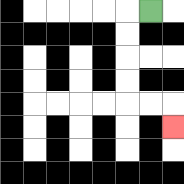{'start': '[6, 0]', 'end': '[7, 5]', 'path_directions': 'L,D,D,D,D,R,R,D', 'path_coordinates': '[[6, 0], [5, 0], [5, 1], [5, 2], [5, 3], [5, 4], [6, 4], [7, 4], [7, 5]]'}